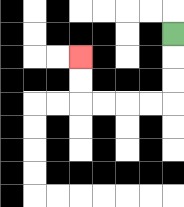{'start': '[7, 1]', 'end': '[3, 2]', 'path_directions': 'D,D,D,L,L,L,L,U,U', 'path_coordinates': '[[7, 1], [7, 2], [7, 3], [7, 4], [6, 4], [5, 4], [4, 4], [3, 4], [3, 3], [3, 2]]'}